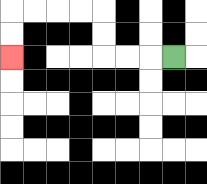{'start': '[7, 2]', 'end': '[0, 2]', 'path_directions': 'L,L,L,U,U,L,L,L,L,D,D', 'path_coordinates': '[[7, 2], [6, 2], [5, 2], [4, 2], [4, 1], [4, 0], [3, 0], [2, 0], [1, 0], [0, 0], [0, 1], [0, 2]]'}